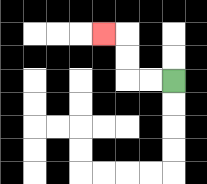{'start': '[7, 3]', 'end': '[4, 1]', 'path_directions': 'L,L,U,U,L', 'path_coordinates': '[[7, 3], [6, 3], [5, 3], [5, 2], [5, 1], [4, 1]]'}